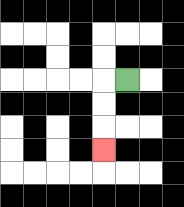{'start': '[5, 3]', 'end': '[4, 6]', 'path_directions': 'L,D,D,D', 'path_coordinates': '[[5, 3], [4, 3], [4, 4], [4, 5], [4, 6]]'}